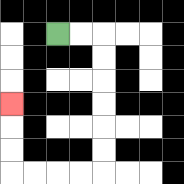{'start': '[2, 1]', 'end': '[0, 4]', 'path_directions': 'R,R,D,D,D,D,D,D,L,L,L,L,U,U,U', 'path_coordinates': '[[2, 1], [3, 1], [4, 1], [4, 2], [4, 3], [4, 4], [4, 5], [4, 6], [4, 7], [3, 7], [2, 7], [1, 7], [0, 7], [0, 6], [0, 5], [0, 4]]'}